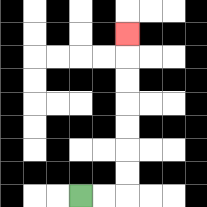{'start': '[3, 8]', 'end': '[5, 1]', 'path_directions': 'R,R,U,U,U,U,U,U,U', 'path_coordinates': '[[3, 8], [4, 8], [5, 8], [5, 7], [5, 6], [5, 5], [5, 4], [5, 3], [5, 2], [5, 1]]'}